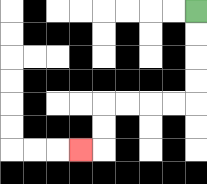{'start': '[8, 0]', 'end': '[3, 6]', 'path_directions': 'D,D,D,D,L,L,L,L,D,D,L', 'path_coordinates': '[[8, 0], [8, 1], [8, 2], [8, 3], [8, 4], [7, 4], [6, 4], [5, 4], [4, 4], [4, 5], [4, 6], [3, 6]]'}